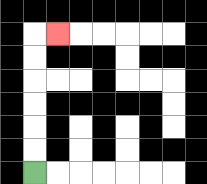{'start': '[1, 7]', 'end': '[2, 1]', 'path_directions': 'U,U,U,U,U,U,R', 'path_coordinates': '[[1, 7], [1, 6], [1, 5], [1, 4], [1, 3], [1, 2], [1, 1], [2, 1]]'}